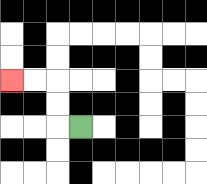{'start': '[3, 5]', 'end': '[0, 3]', 'path_directions': 'L,U,U,L,L', 'path_coordinates': '[[3, 5], [2, 5], [2, 4], [2, 3], [1, 3], [0, 3]]'}